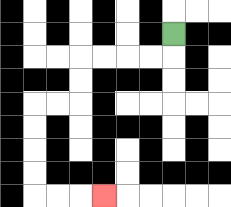{'start': '[7, 1]', 'end': '[4, 8]', 'path_directions': 'D,L,L,L,L,D,D,L,L,D,D,D,D,R,R,R', 'path_coordinates': '[[7, 1], [7, 2], [6, 2], [5, 2], [4, 2], [3, 2], [3, 3], [3, 4], [2, 4], [1, 4], [1, 5], [1, 6], [1, 7], [1, 8], [2, 8], [3, 8], [4, 8]]'}